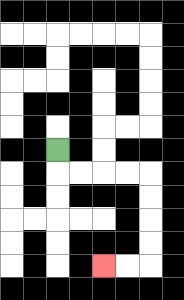{'start': '[2, 6]', 'end': '[4, 11]', 'path_directions': 'D,R,R,R,R,D,D,D,D,L,L', 'path_coordinates': '[[2, 6], [2, 7], [3, 7], [4, 7], [5, 7], [6, 7], [6, 8], [6, 9], [6, 10], [6, 11], [5, 11], [4, 11]]'}